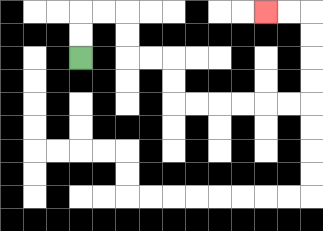{'start': '[3, 2]', 'end': '[11, 0]', 'path_directions': 'U,U,R,R,D,D,R,R,D,D,R,R,R,R,R,R,U,U,U,U,L,L', 'path_coordinates': '[[3, 2], [3, 1], [3, 0], [4, 0], [5, 0], [5, 1], [5, 2], [6, 2], [7, 2], [7, 3], [7, 4], [8, 4], [9, 4], [10, 4], [11, 4], [12, 4], [13, 4], [13, 3], [13, 2], [13, 1], [13, 0], [12, 0], [11, 0]]'}